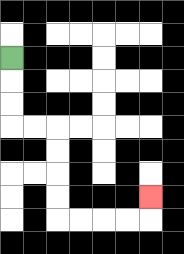{'start': '[0, 2]', 'end': '[6, 8]', 'path_directions': 'D,D,D,R,R,D,D,D,D,R,R,R,R,U', 'path_coordinates': '[[0, 2], [0, 3], [0, 4], [0, 5], [1, 5], [2, 5], [2, 6], [2, 7], [2, 8], [2, 9], [3, 9], [4, 9], [5, 9], [6, 9], [6, 8]]'}